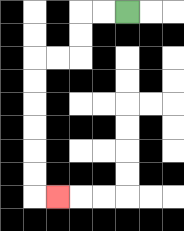{'start': '[5, 0]', 'end': '[2, 8]', 'path_directions': 'L,L,D,D,L,L,D,D,D,D,D,D,R', 'path_coordinates': '[[5, 0], [4, 0], [3, 0], [3, 1], [3, 2], [2, 2], [1, 2], [1, 3], [1, 4], [1, 5], [1, 6], [1, 7], [1, 8], [2, 8]]'}